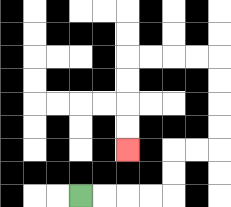{'start': '[3, 8]', 'end': '[5, 6]', 'path_directions': 'R,R,R,R,U,U,R,R,U,U,U,U,L,L,L,L,D,D,D,D', 'path_coordinates': '[[3, 8], [4, 8], [5, 8], [6, 8], [7, 8], [7, 7], [7, 6], [8, 6], [9, 6], [9, 5], [9, 4], [9, 3], [9, 2], [8, 2], [7, 2], [6, 2], [5, 2], [5, 3], [5, 4], [5, 5], [5, 6]]'}